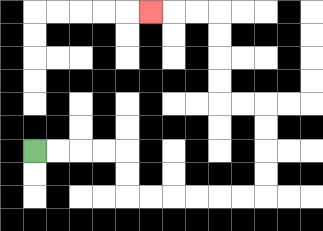{'start': '[1, 6]', 'end': '[6, 0]', 'path_directions': 'R,R,R,R,D,D,R,R,R,R,R,R,U,U,U,U,L,L,U,U,U,U,L,L,L', 'path_coordinates': '[[1, 6], [2, 6], [3, 6], [4, 6], [5, 6], [5, 7], [5, 8], [6, 8], [7, 8], [8, 8], [9, 8], [10, 8], [11, 8], [11, 7], [11, 6], [11, 5], [11, 4], [10, 4], [9, 4], [9, 3], [9, 2], [9, 1], [9, 0], [8, 0], [7, 0], [6, 0]]'}